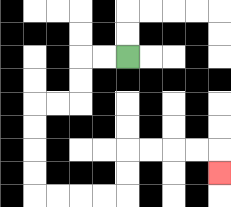{'start': '[5, 2]', 'end': '[9, 7]', 'path_directions': 'L,L,D,D,L,L,D,D,D,D,R,R,R,R,U,U,R,R,R,R,D', 'path_coordinates': '[[5, 2], [4, 2], [3, 2], [3, 3], [3, 4], [2, 4], [1, 4], [1, 5], [1, 6], [1, 7], [1, 8], [2, 8], [3, 8], [4, 8], [5, 8], [5, 7], [5, 6], [6, 6], [7, 6], [8, 6], [9, 6], [9, 7]]'}